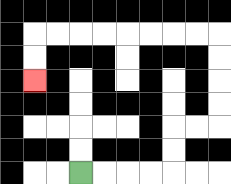{'start': '[3, 7]', 'end': '[1, 3]', 'path_directions': 'R,R,R,R,U,U,R,R,U,U,U,U,L,L,L,L,L,L,L,L,D,D', 'path_coordinates': '[[3, 7], [4, 7], [5, 7], [6, 7], [7, 7], [7, 6], [7, 5], [8, 5], [9, 5], [9, 4], [9, 3], [9, 2], [9, 1], [8, 1], [7, 1], [6, 1], [5, 1], [4, 1], [3, 1], [2, 1], [1, 1], [1, 2], [1, 3]]'}